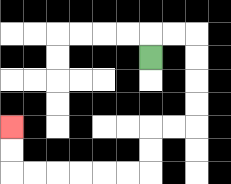{'start': '[6, 2]', 'end': '[0, 5]', 'path_directions': 'U,R,R,D,D,D,D,L,L,D,D,L,L,L,L,L,L,U,U', 'path_coordinates': '[[6, 2], [6, 1], [7, 1], [8, 1], [8, 2], [8, 3], [8, 4], [8, 5], [7, 5], [6, 5], [6, 6], [6, 7], [5, 7], [4, 7], [3, 7], [2, 7], [1, 7], [0, 7], [0, 6], [0, 5]]'}